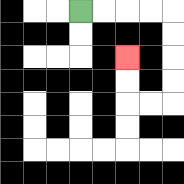{'start': '[3, 0]', 'end': '[5, 2]', 'path_directions': 'R,R,R,R,D,D,D,D,L,L,U,U', 'path_coordinates': '[[3, 0], [4, 0], [5, 0], [6, 0], [7, 0], [7, 1], [7, 2], [7, 3], [7, 4], [6, 4], [5, 4], [5, 3], [5, 2]]'}